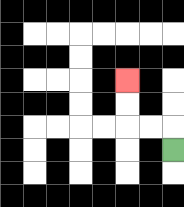{'start': '[7, 6]', 'end': '[5, 3]', 'path_directions': 'U,L,L,U,U', 'path_coordinates': '[[7, 6], [7, 5], [6, 5], [5, 5], [5, 4], [5, 3]]'}